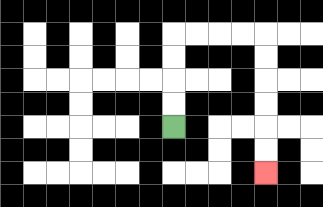{'start': '[7, 5]', 'end': '[11, 7]', 'path_directions': 'U,U,U,U,R,R,R,R,D,D,D,D,D,D', 'path_coordinates': '[[7, 5], [7, 4], [7, 3], [7, 2], [7, 1], [8, 1], [9, 1], [10, 1], [11, 1], [11, 2], [11, 3], [11, 4], [11, 5], [11, 6], [11, 7]]'}